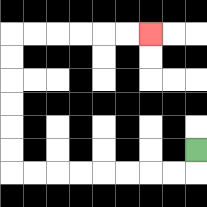{'start': '[8, 6]', 'end': '[6, 1]', 'path_directions': 'D,L,L,L,L,L,L,L,L,U,U,U,U,U,U,R,R,R,R,R,R', 'path_coordinates': '[[8, 6], [8, 7], [7, 7], [6, 7], [5, 7], [4, 7], [3, 7], [2, 7], [1, 7], [0, 7], [0, 6], [0, 5], [0, 4], [0, 3], [0, 2], [0, 1], [1, 1], [2, 1], [3, 1], [4, 1], [5, 1], [6, 1]]'}